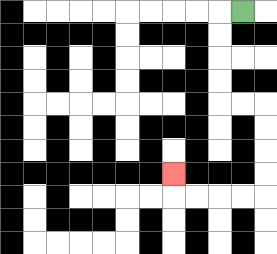{'start': '[10, 0]', 'end': '[7, 7]', 'path_directions': 'L,D,D,D,D,R,R,D,D,D,D,L,L,L,L,U', 'path_coordinates': '[[10, 0], [9, 0], [9, 1], [9, 2], [9, 3], [9, 4], [10, 4], [11, 4], [11, 5], [11, 6], [11, 7], [11, 8], [10, 8], [9, 8], [8, 8], [7, 8], [7, 7]]'}